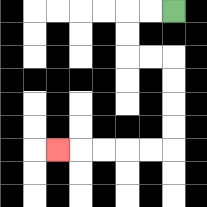{'start': '[7, 0]', 'end': '[2, 6]', 'path_directions': 'L,L,D,D,R,R,D,D,D,D,L,L,L,L,L', 'path_coordinates': '[[7, 0], [6, 0], [5, 0], [5, 1], [5, 2], [6, 2], [7, 2], [7, 3], [7, 4], [7, 5], [7, 6], [6, 6], [5, 6], [4, 6], [3, 6], [2, 6]]'}